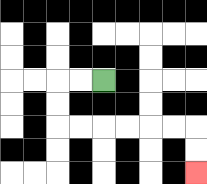{'start': '[4, 3]', 'end': '[8, 7]', 'path_directions': 'L,L,D,D,R,R,R,R,R,R,D,D', 'path_coordinates': '[[4, 3], [3, 3], [2, 3], [2, 4], [2, 5], [3, 5], [4, 5], [5, 5], [6, 5], [7, 5], [8, 5], [8, 6], [8, 7]]'}